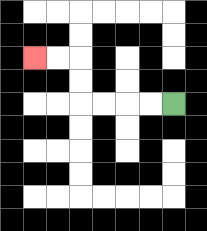{'start': '[7, 4]', 'end': '[1, 2]', 'path_directions': 'L,L,L,L,U,U,L,L', 'path_coordinates': '[[7, 4], [6, 4], [5, 4], [4, 4], [3, 4], [3, 3], [3, 2], [2, 2], [1, 2]]'}